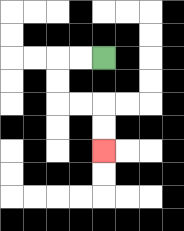{'start': '[4, 2]', 'end': '[4, 6]', 'path_directions': 'L,L,D,D,R,R,D,D', 'path_coordinates': '[[4, 2], [3, 2], [2, 2], [2, 3], [2, 4], [3, 4], [4, 4], [4, 5], [4, 6]]'}